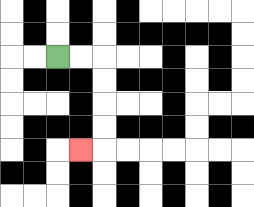{'start': '[2, 2]', 'end': '[3, 6]', 'path_directions': 'R,R,D,D,D,D,L', 'path_coordinates': '[[2, 2], [3, 2], [4, 2], [4, 3], [4, 4], [4, 5], [4, 6], [3, 6]]'}